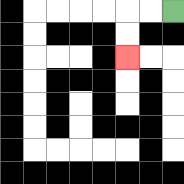{'start': '[7, 0]', 'end': '[5, 2]', 'path_directions': 'L,L,D,D', 'path_coordinates': '[[7, 0], [6, 0], [5, 0], [5, 1], [5, 2]]'}